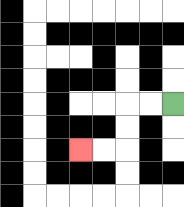{'start': '[7, 4]', 'end': '[3, 6]', 'path_directions': 'L,L,D,D,L,L', 'path_coordinates': '[[7, 4], [6, 4], [5, 4], [5, 5], [5, 6], [4, 6], [3, 6]]'}